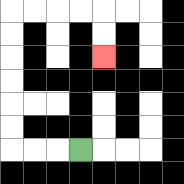{'start': '[3, 6]', 'end': '[4, 2]', 'path_directions': 'L,L,L,U,U,U,U,U,U,R,R,R,R,D,D', 'path_coordinates': '[[3, 6], [2, 6], [1, 6], [0, 6], [0, 5], [0, 4], [0, 3], [0, 2], [0, 1], [0, 0], [1, 0], [2, 0], [3, 0], [4, 0], [4, 1], [4, 2]]'}